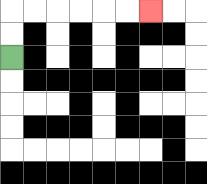{'start': '[0, 2]', 'end': '[6, 0]', 'path_directions': 'U,U,R,R,R,R,R,R', 'path_coordinates': '[[0, 2], [0, 1], [0, 0], [1, 0], [2, 0], [3, 0], [4, 0], [5, 0], [6, 0]]'}